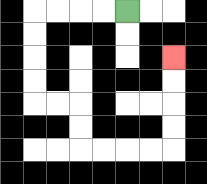{'start': '[5, 0]', 'end': '[7, 2]', 'path_directions': 'L,L,L,L,D,D,D,D,R,R,D,D,R,R,R,R,U,U,U,U', 'path_coordinates': '[[5, 0], [4, 0], [3, 0], [2, 0], [1, 0], [1, 1], [1, 2], [1, 3], [1, 4], [2, 4], [3, 4], [3, 5], [3, 6], [4, 6], [5, 6], [6, 6], [7, 6], [7, 5], [7, 4], [7, 3], [7, 2]]'}